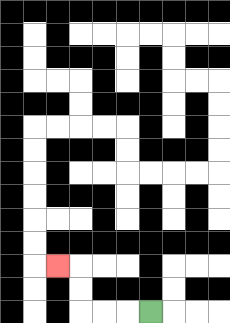{'start': '[6, 13]', 'end': '[2, 11]', 'path_directions': 'L,L,L,U,U,L', 'path_coordinates': '[[6, 13], [5, 13], [4, 13], [3, 13], [3, 12], [3, 11], [2, 11]]'}